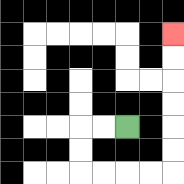{'start': '[5, 5]', 'end': '[7, 1]', 'path_directions': 'L,L,D,D,R,R,R,R,U,U,U,U,U,U', 'path_coordinates': '[[5, 5], [4, 5], [3, 5], [3, 6], [3, 7], [4, 7], [5, 7], [6, 7], [7, 7], [7, 6], [7, 5], [7, 4], [7, 3], [7, 2], [7, 1]]'}